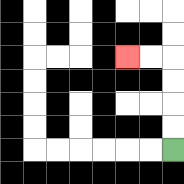{'start': '[7, 6]', 'end': '[5, 2]', 'path_directions': 'U,U,U,U,L,L', 'path_coordinates': '[[7, 6], [7, 5], [7, 4], [7, 3], [7, 2], [6, 2], [5, 2]]'}